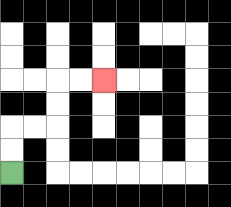{'start': '[0, 7]', 'end': '[4, 3]', 'path_directions': 'U,U,R,R,U,U,R,R', 'path_coordinates': '[[0, 7], [0, 6], [0, 5], [1, 5], [2, 5], [2, 4], [2, 3], [3, 3], [4, 3]]'}